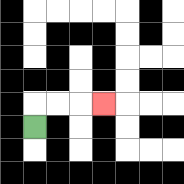{'start': '[1, 5]', 'end': '[4, 4]', 'path_directions': 'U,R,R,R', 'path_coordinates': '[[1, 5], [1, 4], [2, 4], [3, 4], [4, 4]]'}